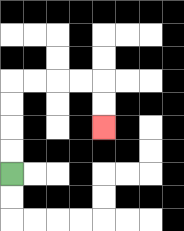{'start': '[0, 7]', 'end': '[4, 5]', 'path_directions': 'U,U,U,U,R,R,R,R,D,D', 'path_coordinates': '[[0, 7], [0, 6], [0, 5], [0, 4], [0, 3], [1, 3], [2, 3], [3, 3], [4, 3], [4, 4], [4, 5]]'}